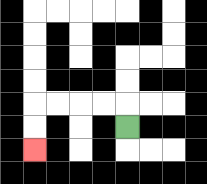{'start': '[5, 5]', 'end': '[1, 6]', 'path_directions': 'U,L,L,L,L,D,D', 'path_coordinates': '[[5, 5], [5, 4], [4, 4], [3, 4], [2, 4], [1, 4], [1, 5], [1, 6]]'}